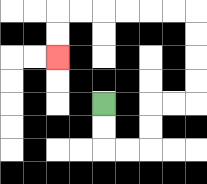{'start': '[4, 4]', 'end': '[2, 2]', 'path_directions': 'D,D,R,R,U,U,R,R,U,U,U,U,L,L,L,L,L,L,D,D', 'path_coordinates': '[[4, 4], [4, 5], [4, 6], [5, 6], [6, 6], [6, 5], [6, 4], [7, 4], [8, 4], [8, 3], [8, 2], [8, 1], [8, 0], [7, 0], [6, 0], [5, 0], [4, 0], [3, 0], [2, 0], [2, 1], [2, 2]]'}